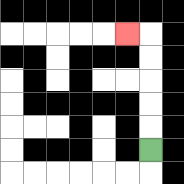{'start': '[6, 6]', 'end': '[5, 1]', 'path_directions': 'U,U,U,U,U,L', 'path_coordinates': '[[6, 6], [6, 5], [6, 4], [6, 3], [6, 2], [6, 1], [5, 1]]'}